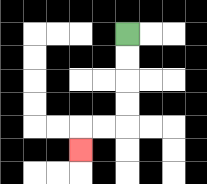{'start': '[5, 1]', 'end': '[3, 6]', 'path_directions': 'D,D,D,D,L,L,D', 'path_coordinates': '[[5, 1], [5, 2], [5, 3], [5, 4], [5, 5], [4, 5], [3, 5], [3, 6]]'}